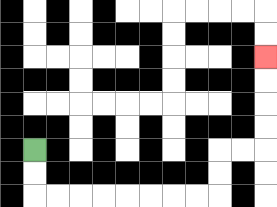{'start': '[1, 6]', 'end': '[11, 2]', 'path_directions': 'D,D,R,R,R,R,R,R,R,R,U,U,R,R,U,U,U,U', 'path_coordinates': '[[1, 6], [1, 7], [1, 8], [2, 8], [3, 8], [4, 8], [5, 8], [6, 8], [7, 8], [8, 8], [9, 8], [9, 7], [9, 6], [10, 6], [11, 6], [11, 5], [11, 4], [11, 3], [11, 2]]'}